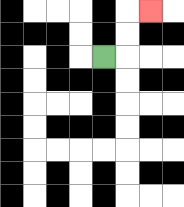{'start': '[4, 2]', 'end': '[6, 0]', 'path_directions': 'R,U,U,R', 'path_coordinates': '[[4, 2], [5, 2], [5, 1], [5, 0], [6, 0]]'}